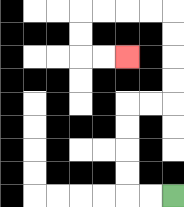{'start': '[7, 8]', 'end': '[5, 2]', 'path_directions': 'L,L,U,U,U,U,R,R,U,U,U,U,L,L,L,L,D,D,R,R', 'path_coordinates': '[[7, 8], [6, 8], [5, 8], [5, 7], [5, 6], [5, 5], [5, 4], [6, 4], [7, 4], [7, 3], [7, 2], [7, 1], [7, 0], [6, 0], [5, 0], [4, 0], [3, 0], [3, 1], [3, 2], [4, 2], [5, 2]]'}